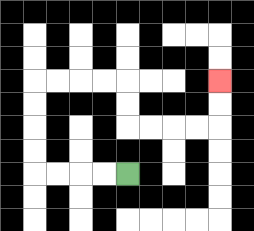{'start': '[5, 7]', 'end': '[9, 3]', 'path_directions': 'L,L,L,L,U,U,U,U,R,R,R,R,D,D,R,R,R,R,U,U', 'path_coordinates': '[[5, 7], [4, 7], [3, 7], [2, 7], [1, 7], [1, 6], [1, 5], [1, 4], [1, 3], [2, 3], [3, 3], [4, 3], [5, 3], [5, 4], [5, 5], [6, 5], [7, 5], [8, 5], [9, 5], [9, 4], [9, 3]]'}